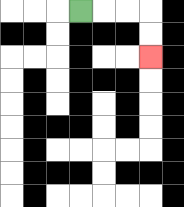{'start': '[3, 0]', 'end': '[6, 2]', 'path_directions': 'R,R,R,D,D', 'path_coordinates': '[[3, 0], [4, 0], [5, 0], [6, 0], [6, 1], [6, 2]]'}